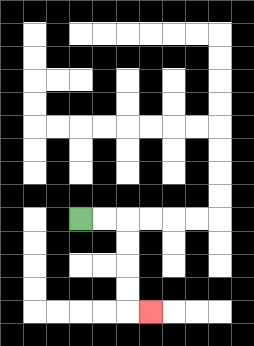{'start': '[3, 9]', 'end': '[6, 13]', 'path_directions': 'R,R,D,D,D,D,R', 'path_coordinates': '[[3, 9], [4, 9], [5, 9], [5, 10], [5, 11], [5, 12], [5, 13], [6, 13]]'}